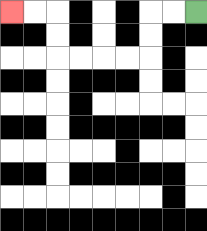{'start': '[8, 0]', 'end': '[0, 0]', 'path_directions': 'L,L,D,D,L,L,L,L,U,U,L,L', 'path_coordinates': '[[8, 0], [7, 0], [6, 0], [6, 1], [6, 2], [5, 2], [4, 2], [3, 2], [2, 2], [2, 1], [2, 0], [1, 0], [0, 0]]'}